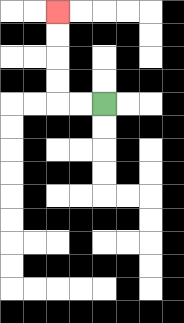{'start': '[4, 4]', 'end': '[2, 0]', 'path_directions': 'L,L,U,U,U,U', 'path_coordinates': '[[4, 4], [3, 4], [2, 4], [2, 3], [2, 2], [2, 1], [2, 0]]'}